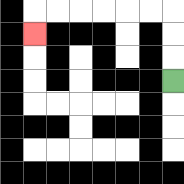{'start': '[7, 3]', 'end': '[1, 1]', 'path_directions': 'U,U,U,L,L,L,L,L,L,D', 'path_coordinates': '[[7, 3], [7, 2], [7, 1], [7, 0], [6, 0], [5, 0], [4, 0], [3, 0], [2, 0], [1, 0], [1, 1]]'}